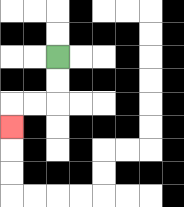{'start': '[2, 2]', 'end': '[0, 5]', 'path_directions': 'D,D,L,L,D', 'path_coordinates': '[[2, 2], [2, 3], [2, 4], [1, 4], [0, 4], [0, 5]]'}